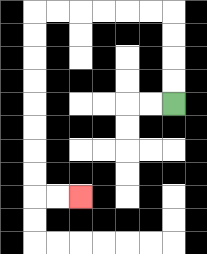{'start': '[7, 4]', 'end': '[3, 8]', 'path_directions': 'U,U,U,U,L,L,L,L,L,L,D,D,D,D,D,D,D,D,R,R', 'path_coordinates': '[[7, 4], [7, 3], [7, 2], [7, 1], [7, 0], [6, 0], [5, 0], [4, 0], [3, 0], [2, 0], [1, 0], [1, 1], [1, 2], [1, 3], [1, 4], [1, 5], [1, 6], [1, 7], [1, 8], [2, 8], [3, 8]]'}